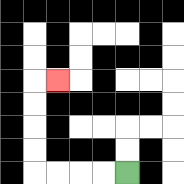{'start': '[5, 7]', 'end': '[2, 3]', 'path_directions': 'L,L,L,L,U,U,U,U,R', 'path_coordinates': '[[5, 7], [4, 7], [3, 7], [2, 7], [1, 7], [1, 6], [1, 5], [1, 4], [1, 3], [2, 3]]'}